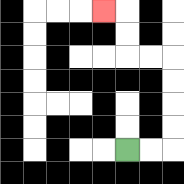{'start': '[5, 6]', 'end': '[4, 0]', 'path_directions': 'R,R,U,U,U,U,L,L,U,U,L', 'path_coordinates': '[[5, 6], [6, 6], [7, 6], [7, 5], [7, 4], [7, 3], [7, 2], [6, 2], [5, 2], [5, 1], [5, 0], [4, 0]]'}